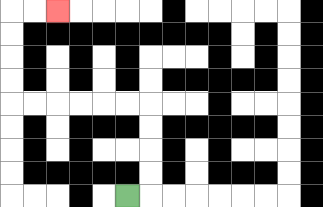{'start': '[5, 8]', 'end': '[2, 0]', 'path_directions': 'R,U,U,U,U,L,L,L,L,L,L,U,U,U,U,R,R', 'path_coordinates': '[[5, 8], [6, 8], [6, 7], [6, 6], [6, 5], [6, 4], [5, 4], [4, 4], [3, 4], [2, 4], [1, 4], [0, 4], [0, 3], [0, 2], [0, 1], [0, 0], [1, 0], [2, 0]]'}